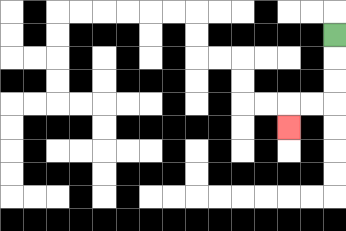{'start': '[14, 1]', 'end': '[12, 5]', 'path_directions': 'D,D,D,L,L,D', 'path_coordinates': '[[14, 1], [14, 2], [14, 3], [14, 4], [13, 4], [12, 4], [12, 5]]'}